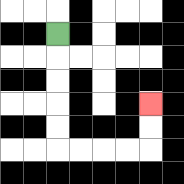{'start': '[2, 1]', 'end': '[6, 4]', 'path_directions': 'D,D,D,D,D,R,R,R,R,U,U', 'path_coordinates': '[[2, 1], [2, 2], [2, 3], [2, 4], [2, 5], [2, 6], [3, 6], [4, 6], [5, 6], [6, 6], [6, 5], [6, 4]]'}